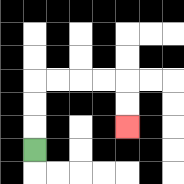{'start': '[1, 6]', 'end': '[5, 5]', 'path_directions': 'U,U,U,R,R,R,R,D,D', 'path_coordinates': '[[1, 6], [1, 5], [1, 4], [1, 3], [2, 3], [3, 3], [4, 3], [5, 3], [5, 4], [5, 5]]'}